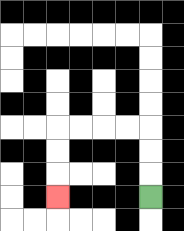{'start': '[6, 8]', 'end': '[2, 8]', 'path_directions': 'U,U,U,L,L,L,L,D,D,D', 'path_coordinates': '[[6, 8], [6, 7], [6, 6], [6, 5], [5, 5], [4, 5], [3, 5], [2, 5], [2, 6], [2, 7], [2, 8]]'}